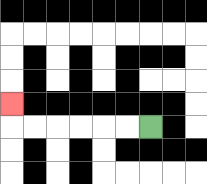{'start': '[6, 5]', 'end': '[0, 4]', 'path_directions': 'L,L,L,L,L,L,U', 'path_coordinates': '[[6, 5], [5, 5], [4, 5], [3, 5], [2, 5], [1, 5], [0, 5], [0, 4]]'}